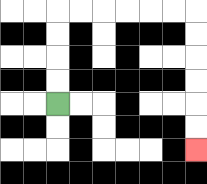{'start': '[2, 4]', 'end': '[8, 6]', 'path_directions': 'U,U,U,U,R,R,R,R,R,R,D,D,D,D,D,D', 'path_coordinates': '[[2, 4], [2, 3], [2, 2], [2, 1], [2, 0], [3, 0], [4, 0], [5, 0], [6, 0], [7, 0], [8, 0], [8, 1], [8, 2], [8, 3], [8, 4], [8, 5], [8, 6]]'}